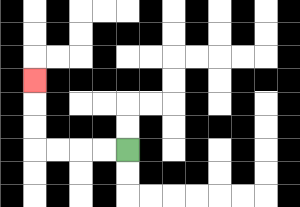{'start': '[5, 6]', 'end': '[1, 3]', 'path_directions': 'L,L,L,L,U,U,U', 'path_coordinates': '[[5, 6], [4, 6], [3, 6], [2, 6], [1, 6], [1, 5], [1, 4], [1, 3]]'}